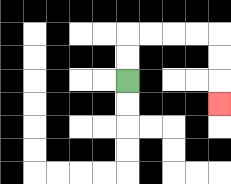{'start': '[5, 3]', 'end': '[9, 4]', 'path_directions': 'U,U,R,R,R,R,D,D,D', 'path_coordinates': '[[5, 3], [5, 2], [5, 1], [6, 1], [7, 1], [8, 1], [9, 1], [9, 2], [9, 3], [9, 4]]'}